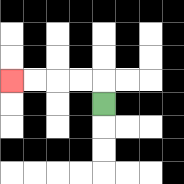{'start': '[4, 4]', 'end': '[0, 3]', 'path_directions': 'U,L,L,L,L', 'path_coordinates': '[[4, 4], [4, 3], [3, 3], [2, 3], [1, 3], [0, 3]]'}